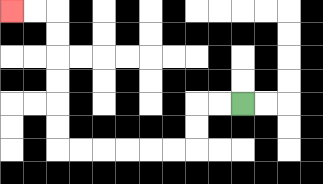{'start': '[10, 4]', 'end': '[0, 0]', 'path_directions': 'L,L,D,D,L,L,L,L,L,L,U,U,U,U,U,U,L,L', 'path_coordinates': '[[10, 4], [9, 4], [8, 4], [8, 5], [8, 6], [7, 6], [6, 6], [5, 6], [4, 6], [3, 6], [2, 6], [2, 5], [2, 4], [2, 3], [2, 2], [2, 1], [2, 0], [1, 0], [0, 0]]'}